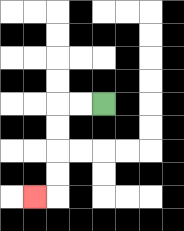{'start': '[4, 4]', 'end': '[1, 8]', 'path_directions': 'L,L,D,D,D,D,L', 'path_coordinates': '[[4, 4], [3, 4], [2, 4], [2, 5], [2, 6], [2, 7], [2, 8], [1, 8]]'}